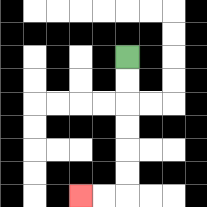{'start': '[5, 2]', 'end': '[3, 8]', 'path_directions': 'D,D,D,D,D,D,L,L', 'path_coordinates': '[[5, 2], [5, 3], [5, 4], [5, 5], [5, 6], [5, 7], [5, 8], [4, 8], [3, 8]]'}